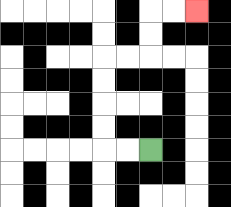{'start': '[6, 6]', 'end': '[8, 0]', 'path_directions': 'L,L,U,U,U,U,R,R,U,U,R,R', 'path_coordinates': '[[6, 6], [5, 6], [4, 6], [4, 5], [4, 4], [4, 3], [4, 2], [5, 2], [6, 2], [6, 1], [6, 0], [7, 0], [8, 0]]'}